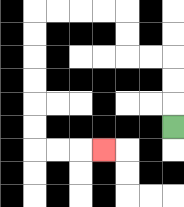{'start': '[7, 5]', 'end': '[4, 6]', 'path_directions': 'U,U,U,L,L,U,U,L,L,L,L,D,D,D,D,D,D,R,R,R', 'path_coordinates': '[[7, 5], [7, 4], [7, 3], [7, 2], [6, 2], [5, 2], [5, 1], [5, 0], [4, 0], [3, 0], [2, 0], [1, 0], [1, 1], [1, 2], [1, 3], [1, 4], [1, 5], [1, 6], [2, 6], [3, 6], [4, 6]]'}